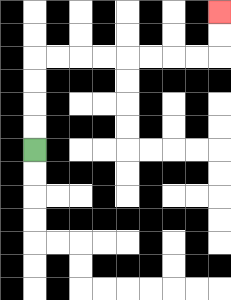{'start': '[1, 6]', 'end': '[9, 0]', 'path_directions': 'U,U,U,U,R,R,R,R,R,R,R,R,U,U', 'path_coordinates': '[[1, 6], [1, 5], [1, 4], [1, 3], [1, 2], [2, 2], [3, 2], [4, 2], [5, 2], [6, 2], [7, 2], [8, 2], [9, 2], [9, 1], [9, 0]]'}